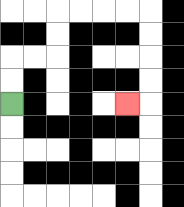{'start': '[0, 4]', 'end': '[5, 4]', 'path_directions': 'U,U,R,R,U,U,R,R,R,R,D,D,D,D,L', 'path_coordinates': '[[0, 4], [0, 3], [0, 2], [1, 2], [2, 2], [2, 1], [2, 0], [3, 0], [4, 0], [5, 0], [6, 0], [6, 1], [6, 2], [6, 3], [6, 4], [5, 4]]'}